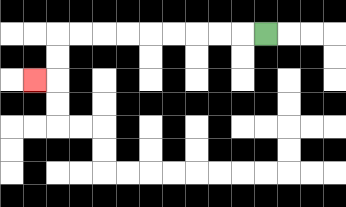{'start': '[11, 1]', 'end': '[1, 3]', 'path_directions': 'L,L,L,L,L,L,L,L,L,D,D,L', 'path_coordinates': '[[11, 1], [10, 1], [9, 1], [8, 1], [7, 1], [6, 1], [5, 1], [4, 1], [3, 1], [2, 1], [2, 2], [2, 3], [1, 3]]'}